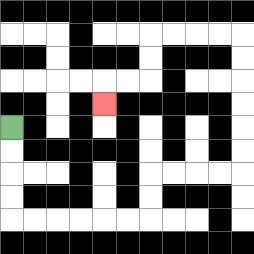{'start': '[0, 5]', 'end': '[4, 4]', 'path_directions': 'D,D,D,D,R,R,R,R,R,R,U,U,R,R,R,R,U,U,U,U,U,U,L,L,L,L,D,D,L,L,D', 'path_coordinates': '[[0, 5], [0, 6], [0, 7], [0, 8], [0, 9], [1, 9], [2, 9], [3, 9], [4, 9], [5, 9], [6, 9], [6, 8], [6, 7], [7, 7], [8, 7], [9, 7], [10, 7], [10, 6], [10, 5], [10, 4], [10, 3], [10, 2], [10, 1], [9, 1], [8, 1], [7, 1], [6, 1], [6, 2], [6, 3], [5, 3], [4, 3], [4, 4]]'}